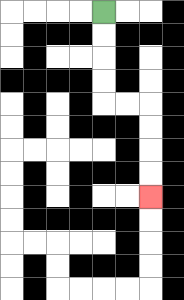{'start': '[4, 0]', 'end': '[6, 8]', 'path_directions': 'D,D,D,D,R,R,D,D,D,D', 'path_coordinates': '[[4, 0], [4, 1], [4, 2], [4, 3], [4, 4], [5, 4], [6, 4], [6, 5], [6, 6], [6, 7], [6, 8]]'}